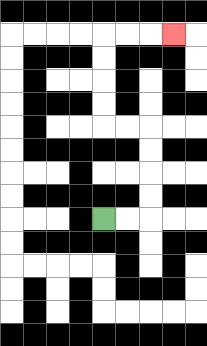{'start': '[4, 9]', 'end': '[7, 1]', 'path_directions': 'R,R,U,U,U,U,L,L,U,U,U,U,R,R,R', 'path_coordinates': '[[4, 9], [5, 9], [6, 9], [6, 8], [6, 7], [6, 6], [6, 5], [5, 5], [4, 5], [4, 4], [4, 3], [4, 2], [4, 1], [5, 1], [6, 1], [7, 1]]'}